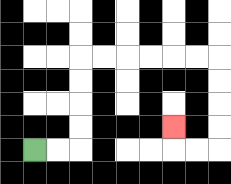{'start': '[1, 6]', 'end': '[7, 5]', 'path_directions': 'R,R,U,U,U,U,R,R,R,R,R,R,D,D,D,D,L,L,U', 'path_coordinates': '[[1, 6], [2, 6], [3, 6], [3, 5], [3, 4], [3, 3], [3, 2], [4, 2], [5, 2], [6, 2], [7, 2], [8, 2], [9, 2], [9, 3], [9, 4], [9, 5], [9, 6], [8, 6], [7, 6], [7, 5]]'}